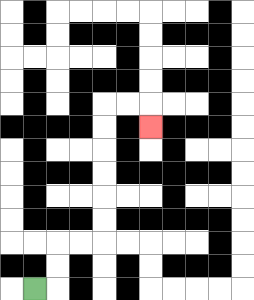{'start': '[1, 12]', 'end': '[6, 5]', 'path_directions': 'R,U,U,R,R,U,U,U,U,U,U,R,R,D', 'path_coordinates': '[[1, 12], [2, 12], [2, 11], [2, 10], [3, 10], [4, 10], [4, 9], [4, 8], [4, 7], [4, 6], [4, 5], [4, 4], [5, 4], [6, 4], [6, 5]]'}